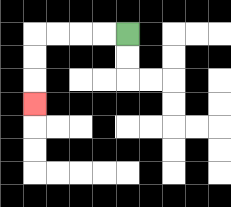{'start': '[5, 1]', 'end': '[1, 4]', 'path_directions': 'L,L,L,L,D,D,D', 'path_coordinates': '[[5, 1], [4, 1], [3, 1], [2, 1], [1, 1], [1, 2], [1, 3], [1, 4]]'}